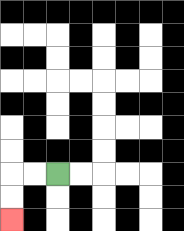{'start': '[2, 7]', 'end': '[0, 9]', 'path_directions': 'L,L,D,D', 'path_coordinates': '[[2, 7], [1, 7], [0, 7], [0, 8], [0, 9]]'}